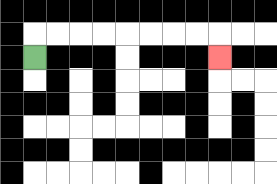{'start': '[1, 2]', 'end': '[9, 2]', 'path_directions': 'U,R,R,R,R,R,R,R,R,D', 'path_coordinates': '[[1, 2], [1, 1], [2, 1], [3, 1], [4, 1], [5, 1], [6, 1], [7, 1], [8, 1], [9, 1], [9, 2]]'}